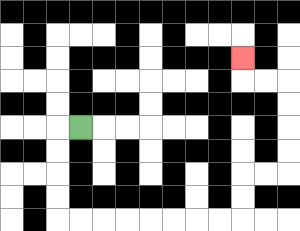{'start': '[3, 5]', 'end': '[10, 2]', 'path_directions': 'L,D,D,D,D,R,R,R,R,R,R,R,R,U,U,R,R,U,U,U,U,L,L,U', 'path_coordinates': '[[3, 5], [2, 5], [2, 6], [2, 7], [2, 8], [2, 9], [3, 9], [4, 9], [5, 9], [6, 9], [7, 9], [8, 9], [9, 9], [10, 9], [10, 8], [10, 7], [11, 7], [12, 7], [12, 6], [12, 5], [12, 4], [12, 3], [11, 3], [10, 3], [10, 2]]'}